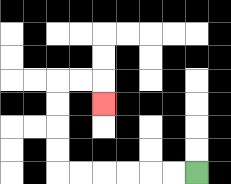{'start': '[8, 7]', 'end': '[4, 4]', 'path_directions': 'L,L,L,L,L,L,U,U,U,U,R,R,D', 'path_coordinates': '[[8, 7], [7, 7], [6, 7], [5, 7], [4, 7], [3, 7], [2, 7], [2, 6], [2, 5], [2, 4], [2, 3], [3, 3], [4, 3], [4, 4]]'}